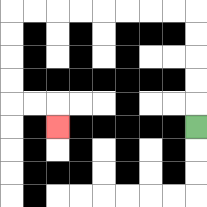{'start': '[8, 5]', 'end': '[2, 5]', 'path_directions': 'U,U,U,U,U,L,L,L,L,L,L,L,L,D,D,D,D,R,R,D', 'path_coordinates': '[[8, 5], [8, 4], [8, 3], [8, 2], [8, 1], [8, 0], [7, 0], [6, 0], [5, 0], [4, 0], [3, 0], [2, 0], [1, 0], [0, 0], [0, 1], [0, 2], [0, 3], [0, 4], [1, 4], [2, 4], [2, 5]]'}